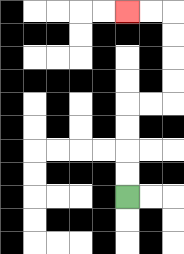{'start': '[5, 8]', 'end': '[5, 0]', 'path_directions': 'U,U,U,U,R,R,U,U,U,U,L,L', 'path_coordinates': '[[5, 8], [5, 7], [5, 6], [5, 5], [5, 4], [6, 4], [7, 4], [7, 3], [7, 2], [7, 1], [7, 0], [6, 0], [5, 0]]'}